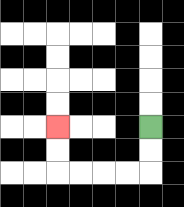{'start': '[6, 5]', 'end': '[2, 5]', 'path_directions': 'D,D,L,L,L,L,U,U', 'path_coordinates': '[[6, 5], [6, 6], [6, 7], [5, 7], [4, 7], [3, 7], [2, 7], [2, 6], [2, 5]]'}